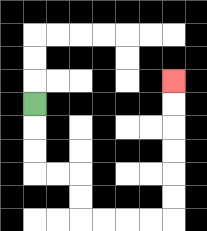{'start': '[1, 4]', 'end': '[7, 3]', 'path_directions': 'D,D,D,R,R,D,D,R,R,R,R,U,U,U,U,U,U', 'path_coordinates': '[[1, 4], [1, 5], [1, 6], [1, 7], [2, 7], [3, 7], [3, 8], [3, 9], [4, 9], [5, 9], [6, 9], [7, 9], [7, 8], [7, 7], [7, 6], [7, 5], [7, 4], [7, 3]]'}